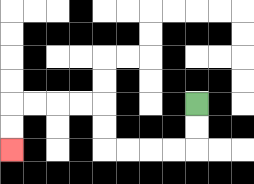{'start': '[8, 4]', 'end': '[0, 6]', 'path_directions': 'D,D,L,L,L,L,U,U,L,L,L,L,D,D', 'path_coordinates': '[[8, 4], [8, 5], [8, 6], [7, 6], [6, 6], [5, 6], [4, 6], [4, 5], [4, 4], [3, 4], [2, 4], [1, 4], [0, 4], [0, 5], [0, 6]]'}